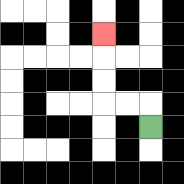{'start': '[6, 5]', 'end': '[4, 1]', 'path_directions': 'U,L,L,U,U,U', 'path_coordinates': '[[6, 5], [6, 4], [5, 4], [4, 4], [4, 3], [4, 2], [4, 1]]'}